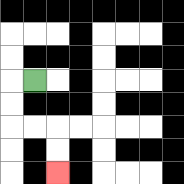{'start': '[1, 3]', 'end': '[2, 7]', 'path_directions': 'L,D,D,R,R,D,D', 'path_coordinates': '[[1, 3], [0, 3], [0, 4], [0, 5], [1, 5], [2, 5], [2, 6], [2, 7]]'}